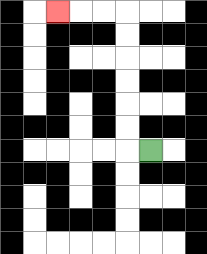{'start': '[6, 6]', 'end': '[2, 0]', 'path_directions': 'L,U,U,U,U,U,U,L,L,L', 'path_coordinates': '[[6, 6], [5, 6], [5, 5], [5, 4], [5, 3], [5, 2], [5, 1], [5, 0], [4, 0], [3, 0], [2, 0]]'}